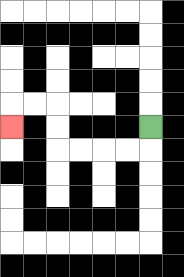{'start': '[6, 5]', 'end': '[0, 5]', 'path_directions': 'D,L,L,L,L,U,U,L,L,D', 'path_coordinates': '[[6, 5], [6, 6], [5, 6], [4, 6], [3, 6], [2, 6], [2, 5], [2, 4], [1, 4], [0, 4], [0, 5]]'}